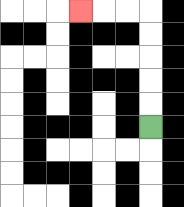{'start': '[6, 5]', 'end': '[3, 0]', 'path_directions': 'U,U,U,U,U,L,L,L', 'path_coordinates': '[[6, 5], [6, 4], [6, 3], [6, 2], [6, 1], [6, 0], [5, 0], [4, 0], [3, 0]]'}